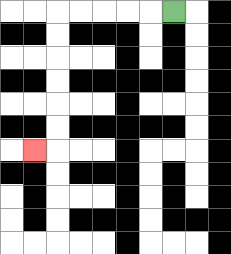{'start': '[7, 0]', 'end': '[1, 6]', 'path_directions': 'L,L,L,L,L,D,D,D,D,D,D,L', 'path_coordinates': '[[7, 0], [6, 0], [5, 0], [4, 0], [3, 0], [2, 0], [2, 1], [2, 2], [2, 3], [2, 4], [2, 5], [2, 6], [1, 6]]'}